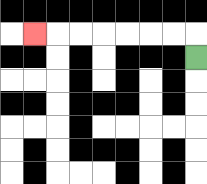{'start': '[8, 2]', 'end': '[1, 1]', 'path_directions': 'U,L,L,L,L,L,L,L', 'path_coordinates': '[[8, 2], [8, 1], [7, 1], [6, 1], [5, 1], [4, 1], [3, 1], [2, 1], [1, 1]]'}